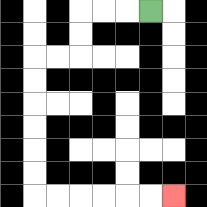{'start': '[6, 0]', 'end': '[7, 8]', 'path_directions': 'L,L,L,D,D,L,L,D,D,D,D,D,D,R,R,R,R,R,R', 'path_coordinates': '[[6, 0], [5, 0], [4, 0], [3, 0], [3, 1], [3, 2], [2, 2], [1, 2], [1, 3], [1, 4], [1, 5], [1, 6], [1, 7], [1, 8], [2, 8], [3, 8], [4, 8], [5, 8], [6, 8], [7, 8]]'}